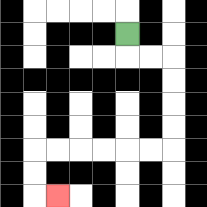{'start': '[5, 1]', 'end': '[2, 8]', 'path_directions': 'D,R,R,D,D,D,D,L,L,L,L,L,L,D,D,R', 'path_coordinates': '[[5, 1], [5, 2], [6, 2], [7, 2], [7, 3], [7, 4], [7, 5], [7, 6], [6, 6], [5, 6], [4, 6], [3, 6], [2, 6], [1, 6], [1, 7], [1, 8], [2, 8]]'}